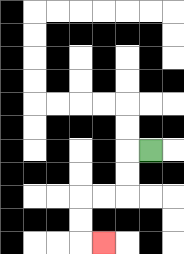{'start': '[6, 6]', 'end': '[4, 10]', 'path_directions': 'L,D,D,L,L,D,D,R', 'path_coordinates': '[[6, 6], [5, 6], [5, 7], [5, 8], [4, 8], [3, 8], [3, 9], [3, 10], [4, 10]]'}